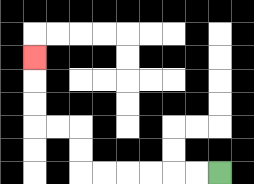{'start': '[9, 7]', 'end': '[1, 2]', 'path_directions': 'L,L,L,L,L,L,U,U,L,L,U,U,U', 'path_coordinates': '[[9, 7], [8, 7], [7, 7], [6, 7], [5, 7], [4, 7], [3, 7], [3, 6], [3, 5], [2, 5], [1, 5], [1, 4], [1, 3], [1, 2]]'}